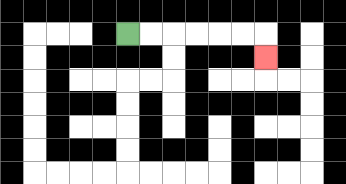{'start': '[5, 1]', 'end': '[11, 2]', 'path_directions': 'R,R,R,R,R,R,D', 'path_coordinates': '[[5, 1], [6, 1], [7, 1], [8, 1], [9, 1], [10, 1], [11, 1], [11, 2]]'}